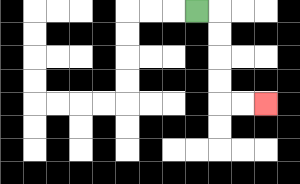{'start': '[8, 0]', 'end': '[11, 4]', 'path_directions': 'R,D,D,D,D,R,R', 'path_coordinates': '[[8, 0], [9, 0], [9, 1], [9, 2], [9, 3], [9, 4], [10, 4], [11, 4]]'}